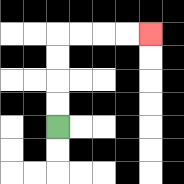{'start': '[2, 5]', 'end': '[6, 1]', 'path_directions': 'U,U,U,U,R,R,R,R', 'path_coordinates': '[[2, 5], [2, 4], [2, 3], [2, 2], [2, 1], [3, 1], [4, 1], [5, 1], [6, 1]]'}